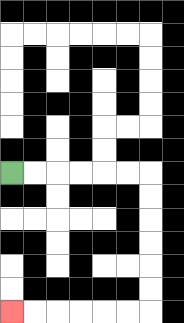{'start': '[0, 7]', 'end': '[0, 13]', 'path_directions': 'R,R,R,R,R,R,D,D,D,D,D,D,L,L,L,L,L,L', 'path_coordinates': '[[0, 7], [1, 7], [2, 7], [3, 7], [4, 7], [5, 7], [6, 7], [6, 8], [6, 9], [6, 10], [6, 11], [6, 12], [6, 13], [5, 13], [4, 13], [3, 13], [2, 13], [1, 13], [0, 13]]'}